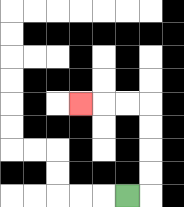{'start': '[5, 8]', 'end': '[3, 4]', 'path_directions': 'R,U,U,U,U,L,L,L', 'path_coordinates': '[[5, 8], [6, 8], [6, 7], [6, 6], [6, 5], [6, 4], [5, 4], [4, 4], [3, 4]]'}